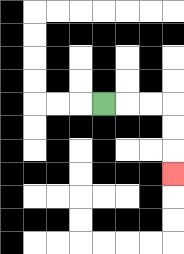{'start': '[4, 4]', 'end': '[7, 7]', 'path_directions': 'R,R,R,D,D,D', 'path_coordinates': '[[4, 4], [5, 4], [6, 4], [7, 4], [7, 5], [7, 6], [7, 7]]'}